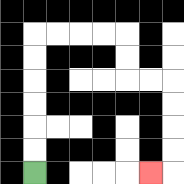{'start': '[1, 7]', 'end': '[6, 7]', 'path_directions': 'U,U,U,U,U,U,R,R,R,R,D,D,R,R,D,D,D,D,L', 'path_coordinates': '[[1, 7], [1, 6], [1, 5], [1, 4], [1, 3], [1, 2], [1, 1], [2, 1], [3, 1], [4, 1], [5, 1], [5, 2], [5, 3], [6, 3], [7, 3], [7, 4], [7, 5], [7, 6], [7, 7], [6, 7]]'}